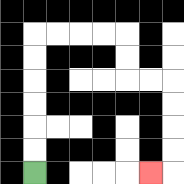{'start': '[1, 7]', 'end': '[6, 7]', 'path_directions': 'U,U,U,U,U,U,R,R,R,R,D,D,R,R,D,D,D,D,L', 'path_coordinates': '[[1, 7], [1, 6], [1, 5], [1, 4], [1, 3], [1, 2], [1, 1], [2, 1], [3, 1], [4, 1], [5, 1], [5, 2], [5, 3], [6, 3], [7, 3], [7, 4], [7, 5], [7, 6], [7, 7], [6, 7]]'}